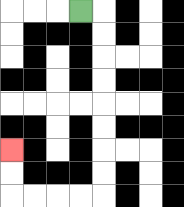{'start': '[3, 0]', 'end': '[0, 6]', 'path_directions': 'R,D,D,D,D,D,D,D,D,L,L,L,L,U,U', 'path_coordinates': '[[3, 0], [4, 0], [4, 1], [4, 2], [4, 3], [4, 4], [4, 5], [4, 6], [4, 7], [4, 8], [3, 8], [2, 8], [1, 8], [0, 8], [0, 7], [0, 6]]'}